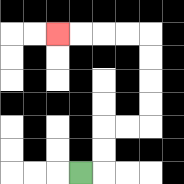{'start': '[3, 7]', 'end': '[2, 1]', 'path_directions': 'R,U,U,R,R,U,U,U,U,L,L,L,L', 'path_coordinates': '[[3, 7], [4, 7], [4, 6], [4, 5], [5, 5], [6, 5], [6, 4], [6, 3], [6, 2], [6, 1], [5, 1], [4, 1], [3, 1], [2, 1]]'}